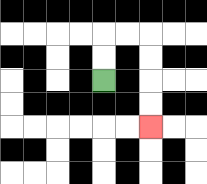{'start': '[4, 3]', 'end': '[6, 5]', 'path_directions': 'U,U,R,R,D,D,D,D', 'path_coordinates': '[[4, 3], [4, 2], [4, 1], [5, 1], [6, 1], [6, 2], [6, 3], [6, 4], [6, 5]]'}